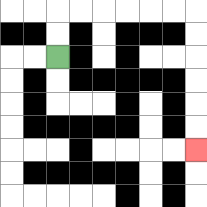{'start': '[2, 2]', 'end': '[8, 6]', 'path_directions': 'U,U,R,R,R,R,R,R,D,D,D,D,D,D', 'path_coordinates': '[[2, 2], [2, 1], [2, 0], [3, 0], [4, 0], [5, 0], [6, 0], [7, 0], [8, 0], [8, 1], [8, 2], [8, 3], [8, 4], [8, 5], [8, 6]]'}